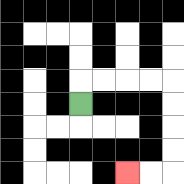{'start': '[3, 4]', 'end': '[5, 7]', 'path_directions': 'U,R,R,R,R,D,D,D,D,L,L', 'path_coordinates': '[[3, 4], [3, 3], [4, 3], [5, 3], [6, 3], [7, 3], [7, 4], [7, 5], [7, 6], [7, 7], [6, 7], [5, 7]]'}